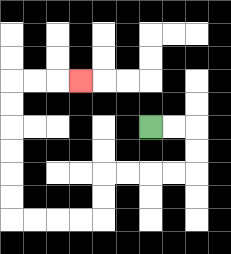{'start': '[6, 5]', 'end': '[3, 3]', 'path_directions': 'R,R,D,D,L,L,L,L,D,D,L,L,L,L,U,U,U,U,U,U,R,R,R', 'path_coordinates': '[[6, 5], [7, 5], [8, 5], [8, 6], [8, 7], [7, 7], [6, 7], [5, 7], [4, 7], [4, 8], [4, 9], [3, 9], [2, 9], [1, 9], [0, 9], [0, 8], [0, 7], [0, 6], [0, 5], [0, 4], [0, 3], [1, 3], [2, 3], [3, 3]]'}